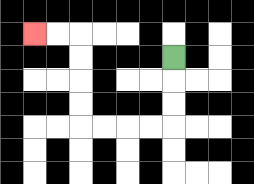{'start': '[7, 2]', 'end': '[1, 1]', 'path_directions': 'D,D,D,L,L,L,L,U,U,U,U,L,L', 'path_coordinates': '[[7, 2], [7, 3], [7, 4], [7, 5], [6, 5], [5, 5], [4, 5], [3, 5], [3, 4], [3, 3], [3, 2], [3, 1], [2, 1], [1, 1]]'}